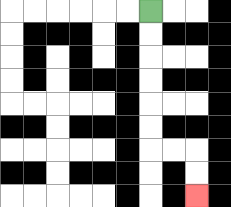{'start': '[6, 0]', 'end': '[8, 8]', 'path_directions': 'D,D,D,D,D,D,R,R,D,D', 'path_coordinates': '[[6, 0], [6, 1], [6, 2], [6, 3], [6, 4], [6, 5], [6, 6], [7, 6], [8, 6], [8, 7], [8, 8]]'}